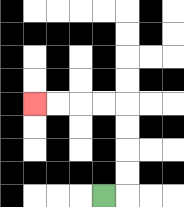{'start': '[4, 8]', 'end': '[1, 4]', 'path_directions': 'R,U,U,U,U,L,L,L,L', 'path_coordinates': '[[4, 8], [5, 8], [5, 7], [5, 6], [5, 5], [5, 4], [4, 4], [3, 4], [2, 4], [1, 4]]'}